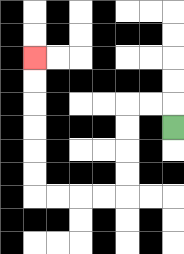{'start': '[7, 5]', 'end': '[1, 2]', 'path_directions': 'U,L,L,D,D,D,D,L,L,L,L,U,U,U,U,U,U', 'path_coordinates': '[[7, 5], [7, 4], [6, 4], [5, 4], [5, 5], [5, 6], [5, 7], [5, 8], [4, 8], [3, 8], [2, 8], [1, 8], [1, 7], [1, 6], [1, 5], [1, 4], [1, 3], [1, 2]]'}